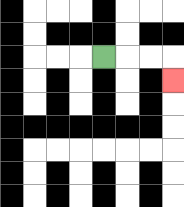{'start': '[4, 2]', 'end': '[7, 3]', 'path_directions': 'R,R,R,D', 'path_coordinates': '[[4, 2], [5, 2], [6, 2], [7, 2], [7, 3]]'}